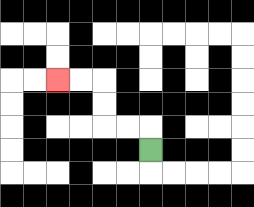{'start': '[6, 6]', 'end': '[2, 3]', 'path_directions': 'U,L,L,U,U,L,L', 'path_coordinates': '[[6, 6], [6, 5], [5, 5], [4, 5], [4, 4], [4, 3], [3, 3], [2, 3]]'}